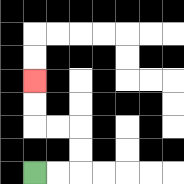{'start': '[1, 7]', 'end': '[1, 3]', 'path_directions': 'R,R,U,U,L,L,U,U', 'path_coordinates': '[[1, 7], [2, 7], [3, 7], [3, 6], [3, 5], [2, 5], [1, 5], [1, 4], [1, 3]]'}